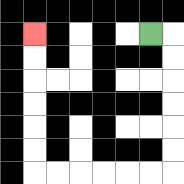{'start': '[6, 1]', 'end': '[1, 1]', 'path_directions': 'R,D,D,D,D,D,D,L,L,L,L,L,L,U,U,U,U,U,U', 'path_coordinates': '[[6, 1], [7, 1], [7, 2], [7, 3], [7, 4], [7, 5], [7, 6], [7, 7], [6, 7], [5, 7], [4, 7], [3, 7], [2, 7], [1, 7], [1, 6], [1, 5], [1, 4], [1, 3], [1, 2], [1, 1]]'}